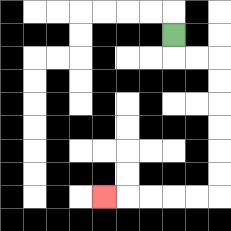{'start': '[7, 1]', 'end': '[4, 8]', 'path_directions': 'D,R,R,D,D,D,D,D,D,L,L,L,L,L', 'path_coordinates': '[[7, 1], [7, 2], [8, 2], [9, 2], [9, 3], [9, 4], [9, 5], [9, 6], [9, 7], [9, 8], [8, 8], [7, 8], [6, 8], [5, 8], [4, 8]]'}